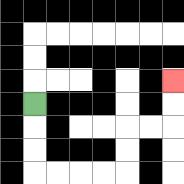{'start': '[1, 4]', 'end': '[7, 3]', 'path_directions': 'D,D,D,R,R,R,R,U,U,R,R,U,U', 'path_coordinates': '[[1, 4], [1, 5], [1, 6], [1, 7], [2, 7], [3, 7], [4, 7], [5, 7], [5, 6], [5, 5], [6, 5], [7, 5], [7, 4], [7, 3]]'}